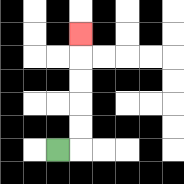{'start': '[2, 6]', 'end': '[3, 1]', 'path_directions': 'R,U,U,U,U,U', 'path_coordinates': '[[2, 6], [3, 6], [3, 5], [3, 4], [3, 3], [3, 2], [3, 1]]'}